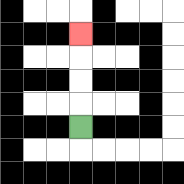{'start': '[3, 5]', 'end': '[3, 1]', 'path_directions': 'U,U,U,U', 'path_coordinates': '[[3, 5], [3, 4], [3, 3], [3, 2], [3, 1]]'}